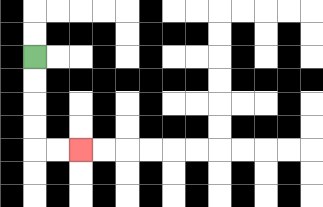{'start': '[1, 2]', 'end': '[3, 6]', 'path_directions': 'D,D,D,D,R,R', 'path_coordinates': '[[1, 2], [1, 3], [1, 4], [1, 5], [1, 6], [2, 6], [3, 6]]'}